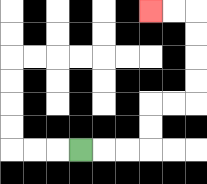{'start': '[3, 6]', 'end': '[6, 0]', 'path_directions': 'R,R,R,U,U,R,R,U,U,U,U,L,L', 'path_coordinates': '[[3, 6], [4, 6], [5, 6], [6, 6], [6, 5], [6, 4], [7, 4], [8, 4], [8, 3], [8, 2], [8, 1], [8, 0], [7, 0], [6, 0]]'}